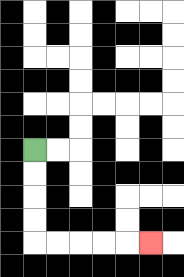{'start': '[1, 6]', 'end': '[6, 10]', 'path_directions': 'D,D,D,D,R,R,R,R,R', 'path_coordinates': '[[1, 6], [1, 7], [1, 8], [1, 9], [1, 10], [2, 10], [3, 10], [4, 10], [5, 10], [6, 10]]'}